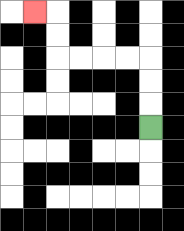{'start': '[6, 5]', 'end': '[1, 0]', 'path_directions': 'U,U,U,L,L,L,L,U,U,L', 'path_coordinates': '[[6, 5], [6, 4], [6, 3], [6, 2], [5, 2], [4, 2], [3, 2], [2, 2], [2, 1], [2, 0], [1, 0]]'}